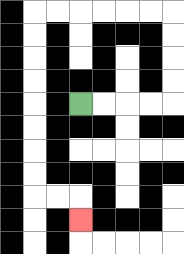{'start': '[3, 4]', 'end': '[3, 9]', 'path_directions': 'R,R,R,R,U,U,U,U,L,L,L,L,L,L,D,D,D,D,D,D,D,D,R,R,D', 'path_coordinates': '[[3, 4], [4, 4], [5, 4], [6, 4], [7, 4], [7, 3], [7, 2], [7, 1], [7, 0], [6, 0], [5, 0], [4, 0], [3, 0], [2, 0], [1, 0], [1, 1], [1, 2], [1, 3], [1, 4], [1, 5], [1, 6], [1, 7], [1, 8], [2, 8], [3, 8], [3, 9]]'}